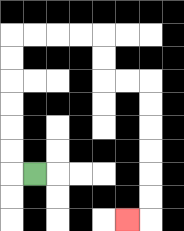{'start': '[1, 7]', 'end': '[5, 9]', 'path_directions': 'L,U,U,U,U,U,U,R,R,R,R,D,D,R,R,D,D,D,D,D,D,L', 'path_coordinates': '[[1, 7], [0, 7], [0, 6], [0, 5], [0, 4], [0, 3], [0, 2], [0, 1], [1, 1], [2, 1], [3, 1], [4, 1], [4, 2], [4, 3], [5, 3], [6, 3], [6, 4], [6, 5], [6, 6], [6, 7], [6, 8], [6, 9], [5, 9]]'}